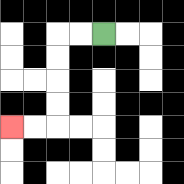{'start': '[4, 1]', 'end': '[0, 5]', 'path_directions': 'L,L,D,D,D,D,L,L', 'path_coordinates': '[[4, 1], [3, 1], [2, 1], [2, 2], [2, 3], [2, 4], [2, 5], [1, 5], [0, 5]]'}